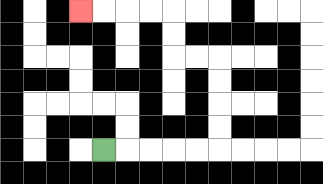{'start': '[4, 6]', 'end': '[3, 0]', 'path_directions': 'R,R,R,R,R,U,U,U,U,L,L,U,U,L,L,L,L', 'path_coordinates': '[[4, 6], [5, 6], [6, 6], [7, 6], [8, 6], [9, 6], [9, 5], [9, 4], [9, 3], [9, 2], [8, 2], [7, 2], [7, 1], [7, 0], [6, 0], [5, 0], [4, 0], [3, 0]]'}